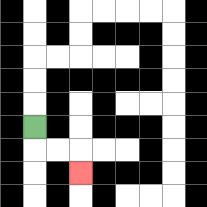{'start': '[1, 5]', 'end': '[3, 7]', 'path_directions': 'D,R,R,D', 'path_coordinates': '[[1, 5], [1, 6], [2, 6], [3, 6], [3, 7]]'}